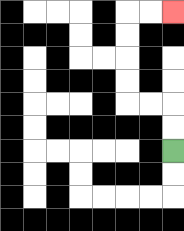{'start': '[7, 6]', 'end': '[7, 0]', 'path_directions': 'U,U,L,L,U,U,U,U,R,R', 'path_coordinates': '[[7, 6], [7, 5], [7, 4], [6, 4], [5, 4], [5, 3], [5, 2], [5, 1], [5, 0], [6, 0], [7, 0]]'}